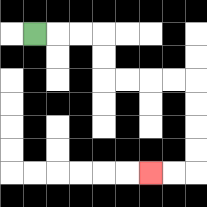{'start': '[1, 1]', 'end': '[6, 7]', 'path_directions': 'R,R,R,D,D,R,R,R,R,D,D,D,D,L,L', 'path_coordinates': '[[1, 1], [2, 1], [3, 1], [4, 1], [4, 2], [4, 3], [5, 3], [6, 3], [7, 3], [8, 3], [8, 4], [8, 5], [8, 6], [8, 7], [7, 7], [6, 7]]'}